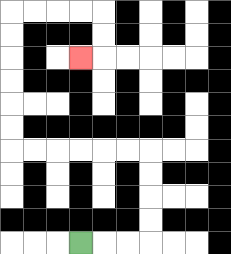{'start': '[3, 10]', 'end': '[3, 2]', 'path_directions': 'R,R,R,U,U,U,U,L,L,L,L,L,L,U,U,U,U,U,U,R,R,R,R,D,D,L', 'path_coordinates': '[[3, 10], [4, 10], [5, 10], [6, 10], [6, 9], [6, 8], [6, 7], [6, 6], [5, 6], [4, 6], [3, 6], [2, 6], [1, 6], [0, 6], [0, 5], [0, 4], [0, 3], [0, 2], [0, 1], [0, 0], [1, 0], [2, 0], [3, 0], [4, 0], [4, 1], [4, 2], [3, 2]]'}